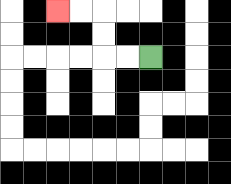{'start': '[6, 2]', 'end': '[2, 0]', 'path_directions': 'L,L,U,U,L,L', 'path_coordinates': '[[6, 2], [5, 2], [4, 2], [4, 1], [4, 0], [3, 0], [2, 0]]'}